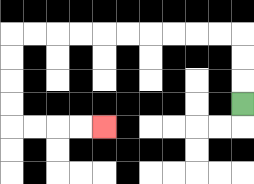{'start': '[10, 4]', 'end': '[4, 5]', 'path_directions': 'U,U,U,L,L,L,L,L,L,L,L,L,L,D,D,D,D,R,R,R,R', 'path_coordinates': '[[10, 4], [10, 3], [10, 2], [10, 1], [9, 1], [8, 1], [7, 1], [6, 1], [5, 1], [4, 1], [3, 1], [2, 1], [1, 1], [0, 1], [0, 2], [0, 3], [0, 4], [0, 5], [1, 5], [2, 5], [3, 5], [4, 5]]'}